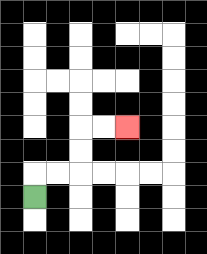{'start': '[1, 8]', 'end': '[5, 5]', 'path_directions': 'U,R,R,U,U,R,R', 'path_coordinates': '[[1, 8], [1, 7], [2, 7], [3, 7], [3, 6], [3, 5], [4, 5], [5, 5]]'}